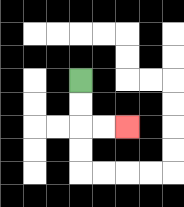{'start': '[3, 3]', 'end': '[5, 5]', 'path_directions': 'D,D,R,R', 'path_coordinates': '[[3, 3], [3, 4], [3, 5], [4, 5], [5, 5]]'}